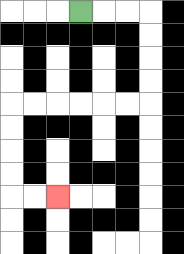{'start': '[3, 0]', 'end': '[2, 8]', 'path_directions': 'R,R,R,D,D,D,D,L,L,L,L,L,L,D,D,D,D,R,R', 'path_coordinates': '[[3, 0], [4, 0], [5, 0], [6, 0], [6, 1], [6, 2], [6, 3], [6, 4], [5, 4], [4, 4], [3, 4], [2, 4], [1, 4], [0, 4], [0, 5], [0, 6], [0, 7], [0, 8], [1, 8], [2, 8]]'}